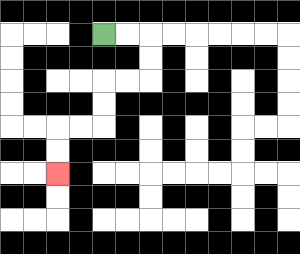{'start': '[4, 1]', 'end': '[2, 7]', 'path_directions': 'R,R,D,D,L,L,D,D,L,L,D,D', 'path_coordinates': '[[4, 1], [5, 1], [6, 1], [6, 2], [6, 3], [5, 3], [4, 3], [4, 4], [4, 5], [3, 5], [2, 5], [2, 6], [2, 7]]'}